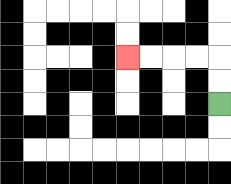{'start': '[9, 4]', 'end': '[5, 2]', 'path_directions': 'U,U,L,L,L,L', 'path_coordinates': '[[9, 4], [9, 3], [9, 2], [8, 2], [7, 2], [6, 2], [5, 2]]'}